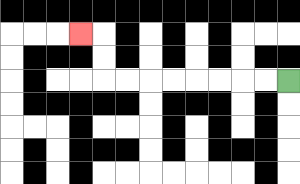{'start': '[12, 3]', 'end': '[3, 1]', 'path_directions': 'L,L,L,L,L,L,L,L,U,U,L', 'path_coordinates': '[[12, 3], [11, 3], [10, 3], [9, 3], [8, 3], [7, 3], [6, 3], [5, 3], [4, 3], [4, 2], [4, 1], [3, 1]]'}